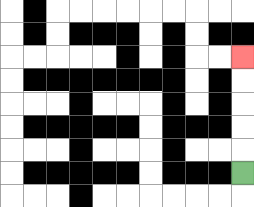{'start': '[10, 7]', 'end': '[10, 2]', 'path_directions': 'U,U,U,U,U', 'path_coordinates': '[[10, 7], [10, 6], [10, 5], [10, 4], [10, 3], [10, 2]]'}